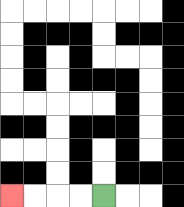{'start': '[4, 8]', 'end': '[0, 8]', 'path_directions': 'L,L,L,L', 'path_coordinates': '[[4, 8], [3, 8], [2, 8], [1, 8], [0, 8]]'}